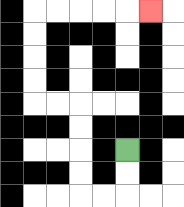{'start': '[5, 6]', 'end': '[6, 0]', 'path_directions': 'D,D,L,L,U,U,U,U,L,L,U,U,U,U,R,R,R,R,R', 'path_coordinates': '[[5, 6], [5, 7], [5, 8], [4, 8], [3, 8], [3, 7], [3, 6], [3, 5], [3, 4], [2, 4], [1, 4], [1, 3], [1, 2], [1, 1], [1, 0], [2, 0], [3, 0], [4, 0], [5, 0], [6, 0]]'}